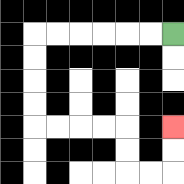{'start': '[7, 1]', 'end': '[7, 5]', 'path_directions': 'L,L,L,L,L,L,D,D,D,D,R,R,R,R,D,D,R,R,U,U', 'path_coordinates': '[[7, 1], [6, 1], [5, 1], [4, 1], [3, 1], [2, 1], [1, 1], [1, 2], [1, 3], [1, 4], [1, 5], [2, 5], [3, 5], [4, 5], [5, 5], [5, 6], [5, 7], [6, 7], [7, 7], [7, 6], [7, 5]]'}